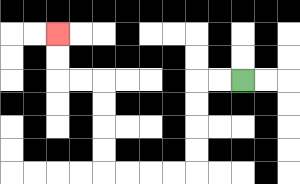{'start': '[10, 3]', 'end': '[2, 1]', 'path_directions': 'L,L,D,D,D,D,L,L,L,L,U,U,U,U,L,L,U,U', 'path_coordinates': '[[10, 3], [9, 3], [8, 3], [8, 4], [8, 5], [8, 6], [8, 7], [7, 7], [6, 7], [5, 7], [4, 7], [4, 6], [4, 5], [4, 4], [4, 3], [3, 3], [2, 3], [2, 2], [2, 1]]'}